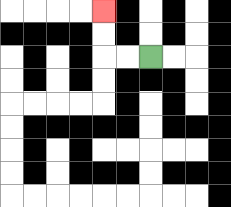{'start': '[6, 2]', 'end': '[4, 0]', 'path_directions': 'L,L,U,U', 'path_coordinates': '[[6, 2], [5, 2], [4, 2], [4, 1], [4, 0]]'}